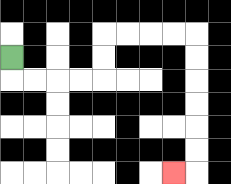{'start': '[0, 2]', 'end': '[7, 7]', 'path_directions': 'D,R,R,R,R,U,U,R,R,R,R,D,D,D,D,D,D,L', 'path_coordinates': '[[0, 2], [0, 3], [1, 3], [2, 3], [3, 3], [4, 3], [4, 2], [4, 1], [5, 1], [6, 1], [7, 1], [8, 1], [8, 2], [8, 3], [8, 4], [8, 5], [8, 6], [8, 7], [7, 7]]'}